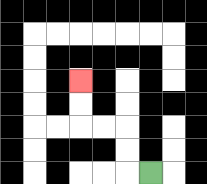{'start': '[6, 7]', 'end': '[3, 3]', 'path_directions': 'L,U,U,L,L,U,U', 'path_coordinates': '[[6, 7], [5, 7], [5, 6], [5, 5], [4, 5], [3, 5], [3, 4], [3, 3]]'}